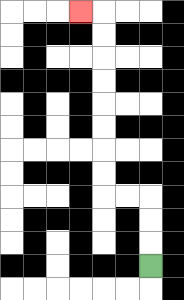{'start': '[6, 11]', 'end': '[3, 0]', 'path_directions': 'U,U,U,L,L,U,U,U,U,U,U,U,U,L', 'path_coordinates': '[[6, 11], [6, 10], [6, 9], [6, 8], [5, 8], [4, 8], [4, 7], [4, 6], [4, 5], [4, 4], [4, 3], [4, 2], [4, 1], [4, 0], [3, 0]]'}